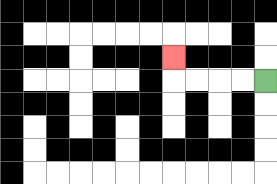{'start': '[11, 3]', 'end': '[7, 2]', 'path_directions': 'L,L,L,L,U', 'path_coordinates': '[[11, 3], [10, 3], [9, 3], [8, 3], [7, 3], [7, 2]]'}